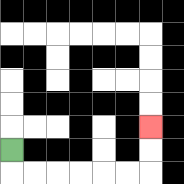{'start': '[0, 6]', 'end': '[6, 5]', 'path_directions': 'D,R,R,R,R,R,R,U,U', 'path_coordinates': '[[0, 6], [0, 7], [1, 7], [2, 7], [3, 7], [4, 7], [5, 7], [6, 7], [6, 6], [6, 5]]'}